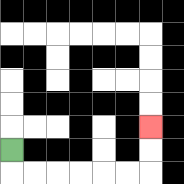{'start': '[0, 6]', 'end': '[6, 5]', 'path_directions': 'D,R,R,R,R,R,R,U,U', 'path_coordinates': '[[0, 6], [0, 7], [1, 7], [2, 7], [3, 7], [4, 7], [5, 7], [6, 7], [6, 6], [6, 5]]'}